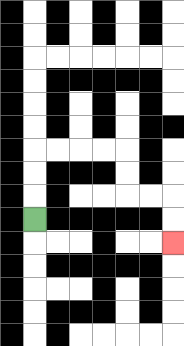{'start': '[1, 9]', 'end': '[7, 10]', 'path_directions': 'U,U,U,R,R,R,R,D,D,R,R,D,D', 'path_coordinates': '[[1, 9], [1, 8], [1, 7], [1, 6], [2, 6], [3, 6], [4, 6], [5, 6], [5, 7], [5, 8], [6, 8], [7, 8], [7, 9], [7, 10]]'}